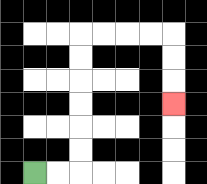{'start': '[1, 7]', 'end': '[7, 4]', 'path_directions': 'R,R,U,U,U,U,U,U,R,R,R,R,D,D,D', 'path_coordinates': '[[1, 7], [2, 7], [3, 7], [3, 6], [3, 5], [3, 4], [3, 3], [3, 2], [3, 1], [4, 1], [5, 1], [6, 1], [7, 1], [7, 2], [7, 3], [7, 4]]'}